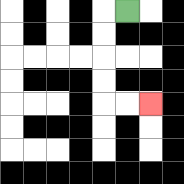{'start': '[5, 0]', 'end': '[6, 4]', 'path_directions': 'L,D,D,D,D,R,R', 'path_coordinates': '[[5, 0], [4, 0], [4, 1], [4, 2], [4, 3], [4, 4], [5, 4], [6, 4]]'}